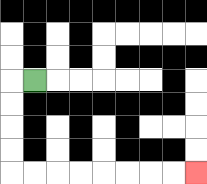{'start': '[1, 3]', 'end': '[8, 7]', 'path_directions': 'L,D,D,D,D,R,R,R,R,R,R,R,R', 'path_coordinates': '[[1, 3], [0, 3], [0, 4], [0, 5], [0, 6], [0, 7], [1, 7], [2, 7], [3, 7], [4, 7], [5, 7], [6, 7], [7, 7], [8, 7]]'}